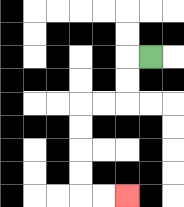{'start': '[6, 2]', 'end': '[5, 8]', 'path_directions': 'L,D,D,L,L,D,D,D,D,R,R', 'path_coordinates': '[[6, 2], [5, 2], [5, 3], [5, 4], [4, 4], [3, 4], [3, 5], [3, 6], [3, 7], [3, 8], [4, 8], [5, 8]]'}